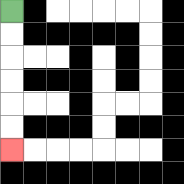{'start': '[0, 0]', 'end': '[0, 6]', 'path_directions': 'D,D,D,D,D,D', 'path_coordinates': '[[0, 0], [0, 1], [0, 2], [0, 3], [0, 4], [0, 5], [0, 6]]'}